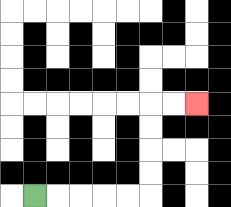{'start': '[1, 8]', 'end': '[8, 4]', 'path_directions': 'R,R,R,R,R,U,U,U,U,R,R', 'path_coordinates': '[[1, 8], [2, 8], [3, 8], [4, 8], [5, 8], [6, 8], [6, 7], [6, 6], [6, 5], [6, 4], [7, 4], [8, 4]]'}